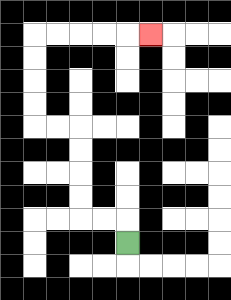{'start': '[5, 10]', 'end': '[6, 1]', 'path_directions': 'U,L,L,U,U,U,U,L,L,U,U,U,U,R,R,R,R,R', 'path_coordinates': '[[5, 10], [5, 9], [4, 9], [3, 9], [3, 8], [3, 7], [3, 6], [3, 5], [2, 5], [1, 5], [1, 4], [1, 3], [1, 2], [1, 1], [2, 1], [3, 1], [4, 1], [5, 1], [6, 1]]'}